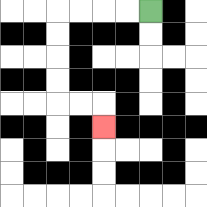{'start': '[6, 0]', 'end': '[4, 5]', 'path_directions': 'L,L,L,L,D,D,D,D,R,R,D', 'path_coordinates': '[[6, 0], [5, 0], [4, 0], [3, 0], [2, 0], [2, 1], [2, 2], [2, 3], [2, 4], [3, 4], [4, 4], [4, 5]]'}